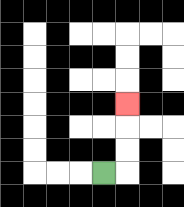{'start': '[4, 7]', 'end': '[5, 4]', 'path_directions': 'R,U,U,U', 'path_coordinates': '[[4, 7], [5, 7], [5, 6], [5, 5], [5, 4]]'}